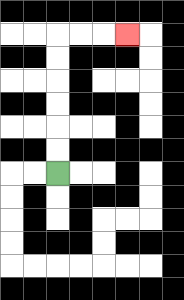{'start': '[2, 7]', 'end': '[5, 1]', 'path_directions': 'U,U,U,U,U,U,R,R,R', 'path_coordinates': '[[2, 7], [2, 6], [2, 5], [2, 4], [2, 3], [2, 2], [2, 1], [3, 1], [4, 1], [5, 1]]'}